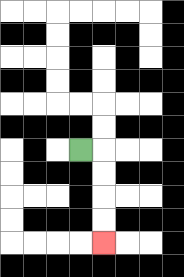{'start': '[3, 6]', 'end': '[4, 10]', 'path_directions': 'R,D,D,D,D', 'path_coordinates': '[[3, 6], [4, 6], [4, 7], [4, 8], [4, 9], [4, 10]]'}